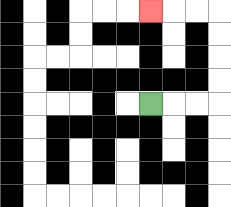{'start': '[6, 4]', 'end': '[6, 0]', 'path_directions': 'R,R,R,U,U,U,U,L,L,L', 'path_coordinates': '[[6, 4], [7, 4], [8, 4], [9, 4], [9, 3], [9, 2], [9, 1], [9, 0], [8, 0], [7, 0], [6, 0]]'}